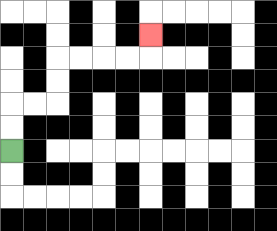{'start': '[0, 6]', 'end': '[6, 1]', 'path_directions': 'U,U,R,R,U,U,R,R,R,R,U', 'path_coordinates': '[[0, 6], [0, 5], [0, 4], [1, 4], [2, 4], [2, 3], [2, 2], [3, 2], [4, 2], [5, 2], [6, 2], [6, 1]]'}